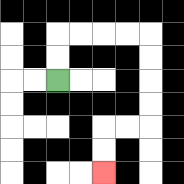{'start': '[2, 3]', 'end': '[4, 7]', 'path_directions': 'U,U,R,R,R,R,D,D,D,D,L,L,D,D', 'path_coordinates': '[[2, 3], [2, 2], [2, 1], [3, 1], [4, 1], [5, 1], [6, 1], [6, 2], [6, 3], [6, 4], [6, 5], [5, 5], [4, 5], [4, 6], [4, 7]]'}